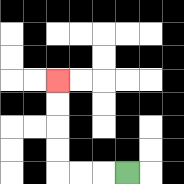{'start': '[5, 7]', 'end': '[2, 3]', 'path_directions': 'L,L,L,U,U,U,U', 'path_coordinates': '[[5, 7], [4, 7], [3, 7], [2, 7], [2, 6], [2, 5], [2, 4], [2, 3]]'}